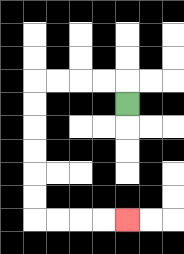{'start': '[5, 4]', 'end': '[5, 9]', 'path_directions': 'U,L,L,L,L,D,D,D,D,D,D,R,R,R,R', 'path_coordinates': '[[5, 4], [5, 3], [4, 3], [3, 3], [2, 3], [1, 3], [1, 4], [1, 5], [1, 6], [1, 7], [1, 8], [1, 9], [2, 9], [3, 9], [4, 9], [5, 9]]'}